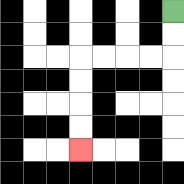{'start': '[7, 0]', 'end': '[3, 6]', 'path_directions': 'D,D,L,L,L,L,D,D,D,D', 'path_coordinates': '[[7, 0], [7, 1], [7, 2], [6, 2], [5, 2], [4, 2], [3, 2], [3, 3], [3, 4], [3, 5], [3, 6]]'}